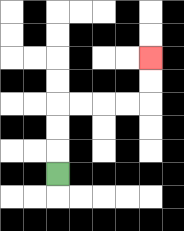{'start': '[2, 7]', 'end': '[6, 2]', 'path_directions': 'U,U,U,R,R,R,R,U,U', 'path_coordinates': '[[2, 7], [2, 6], [2, 5], [2, 4], [3, 4], [4, 4], [5, 4], [6, 4], [6, 3], [6, 2]]'}